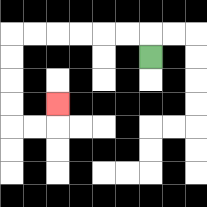{'start': '[6, 2]', 'end': '[2, 4]', 'path_directions': 'U,L,L,L,L,L,L,D,D,D,D,R,R,U', 'path_coordinates': '[[6, 2], [6, 1], [5, 1], [4, 1], [3, 1], [2, 1], [1, 1], [0, 1], [0, 2], [0, 3], [0, 4], [0, 5], [1, 5], [2, 5], [2, 4]]'}